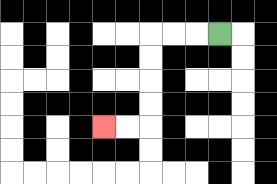{'start': '[9, 1]', 'end': '[4, 5]', 'path_directions': 'L,L,L,D,D,D,D,L,L', 'path_coordinates': '[[9, 1], [8, 1], [7, 1], [6, 1], [6, 2], [6, 3], [6, 4], [6, 5], [5, 5], [4, 5]]'}